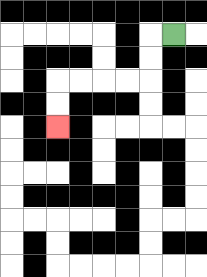{'start': '[7, 1]', 'end': '[2, 5]', 'path_directions': 'L,D,D,L,L,L,L,D,D', 'path_coordinates': '[[7, 1], [6, 1], [6, 2], [6, 3], [5, 3], [4, 3], [3, 3], [2, 3], [2, 4], [2, 5]]'}